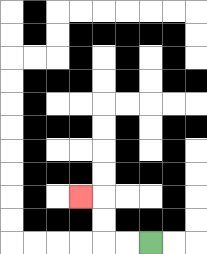{'start': '[6, 10]', 'end': '[3, 8]', 'path_directions': 'L,L,U,U,L', 'path_coordinates': '[[6, 10], [5, 10], [4, 10], [4, 9], [4, 8], [3, 8]]'}